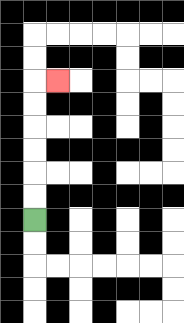{'start': '[1, 9]', 'end': '[2, 3]', 'path_directions': 'U,U,U,U,U,U,R', 'path_coordinates': '[[1, 9], [1, 8], [1, 7], [1, 6], [1, 5], [1, 4], [1, 3], [2, 3]]'}